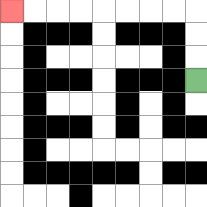{'start': '[8, 3]', 'end': '[0, 0]', 'path_directions': 'U,U,U,L,L,L,L,L,L,L,L', 'path_coordinates': '[[8, 3], [8, 2], [8, 1], [8, 0], [7, 0], [6, 0], [5, 0], [4, 0], [3, 0], [2, 0], [1, 0], [0, 0]]'}